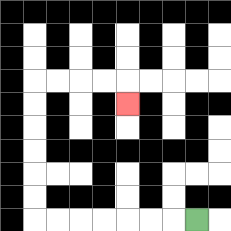{'start': '[8, 9]', 'end': '[5, 4]', 'path_directions': 'L,L,L,L,L,L,L,U,U,U,U,U,U,R,R,R,R,D', 'path_coordinates': '[[8, 9], [7, 9], [6, 9], [5, 9], [4, 9], [3, 9], [2, 9], [1, 9], [1, 8], [1, 7], [1, 6], [1, 5], [1, 4], [1, 3], [2, 3], [3, 3], [4, 3], [5, 3], [5, 4]]'}